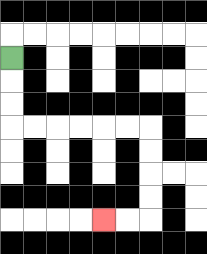{'start': '[0, 2]', 'end': '[4, 9]', 'path_directions': 'D,D,D,R,R,R,R,R,R,D,D,D,D,L,L', 'path_coordinates': '[[0, 2], [0, 3], [0, 4], [0, 5], [1, 5], [2, 5], [3, 5], [4, 5], [5, 5], [6, 5], [6, 6], [6, 7], [6, 8], [6, 9], [5, 9], [4, 9]]'}